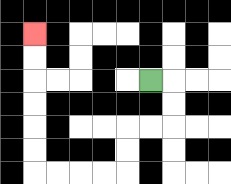{'start': '[6, 3]', 'end': '[1, 1]', 'path_directions': 'R,D,D,L,L,D,D,L,L,L,L,U,U,U,U,U,U', 'path_coordinates': '[[6, 3], [7, 3], [7, 4], [7, 5], [6, 5], [5, 5], [5, 6], [5, 7], [4, 7], [3, 7], [2, 7], [1, 7], [1, 6], [1, 5], [1, 4], [1, 3], [1, 2], [1, 1]]'}